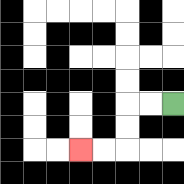{'start': '[7, 4]', 'end': '[3, 6]', 'path_directions': 'L,L,D,D,L,L', 'path_coordinates': '[[7, 4], [6, 4], [5, 4], [5, 5], [5, 6], [4, 6], [3, 6]]'}